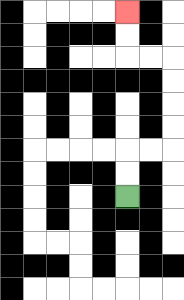{'start': '[5, 8]', 'end': '[5, 0]', 'path_directions': 'U,U,R,R,U,U,U,U,L,L,U,U', 'path_coordinates': '[[5, 8], [5, 7], [5, 6], [6, 6], [7, 6], [7, 5], [7, 4], [7, 3], [7, 2], [6, 2], [5, 2], [5, 1], [5, 0]]'}